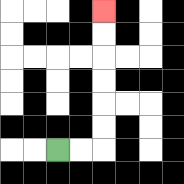{'start': '[2, 6]', 'end': '[4, 0]', 'path_directions': 'R,R,U,U,U,U,U,U', 'path_coordinates': '[[2, 6], [3, 6], [4, 6], [4, 5], [4, 4], [4, 3], [4, 2], [4, 1], [4, 0]]'}